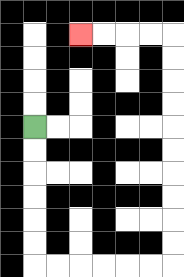{'start': '[1, 5]', 'end': '[3, 1]', 'path_directions': 'D,D,D,D,D,D,R,R,R,R,R,R,U,U,U,U,U,U,U,U,U,U,L,L,L,L', 'path_coordinates': '[[1, 5], [1, 6], [1, 7], [1, 8], [1, 9], [1, 10], [1, 11], [2, 11], [3, 11], [4, 11], [5, 11], [6, 11], [7, 11], [7, 10], [7, 9], [7, 8], [7, 7], [7, 6], [7, 5], [7, 4], [7, 3], [7, 2], [7, 1], [6, 1], [5, 1], [4, 1], [3, 1]]'}